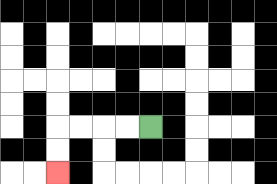{'start': '[6, 5]', 'end': '[2, 7]', 'path_directions': 'L,L,L,L,D,D', 'path_coordinates': '[[6, 5], [5, 5], [4, 5], [3, 5], [2, 5], [2, 6], [2, 7]]'}